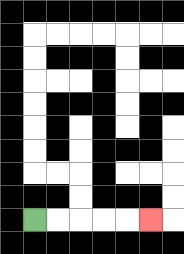{'start': '[1, 9]', 'end': '[6, 9]', 'path_directions': 'R,R,R,R,R', 'path_coordinates': '[[1, 9], [2, 9], [3, 9], [4, 9], [5, 9], [6, 9]]'}